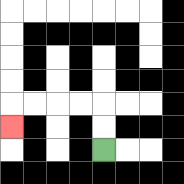{'start': '[4, 6]', 'end': '[0, 5]', 'path_directions': 'U,U,L,L,L,L,D', 'path_coordinates': '[[4, 6], [4, 5], [4, 4], [3, 4], [2, 4], [1, 4], [0, 4], [0, 5]]'}